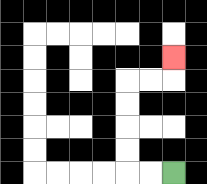{'start': '[7, 7]', 'end': '[7, 2]', 'path_directions': 'L,L,U,U,U,U,R,R,U', 'path_coordinates': '[[7, 7], [6, 7], [5, 7], [5, 6], [5, 5], [5, 4], [5, 3], [6, 3], [7, 3], [7, 2]]'}